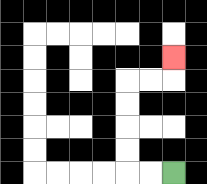{'start': '[7, 7]', 'end': '[7, 2]', 'path_directions': 'L,L,U,U,U,U,R,R,U', 'path_coordinates': '[[7, 7], [6, 7], [5, 7], [5, 6], [5, 5], [5, 4], [5, 3], [6, 3], [7, 3], [7, 2]]'}